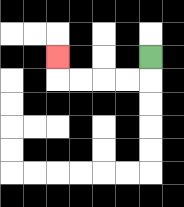{'start': '[6, 2]', 'end': '[2, 2]', 'path_directions': 'D,L,L,L,L,U', 'path_coordinates': '[[6, 2], [6, 3], [5, 3], [4, 3], [3, 3], [2, 3], [2, 2]]'}